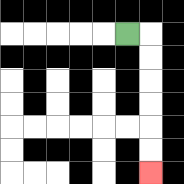{'start': '[5, 1]', 'end': '[6, 7]', 'path_directions': 'R,D,D,D,D,D,D', 'path_coordinates': '[[5, 1], [6, 1], [6, 2], [6, 3], [6, 4], [6, 5], [6, 6], [6, 7]]'}